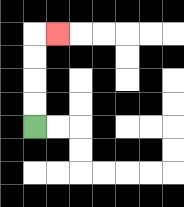{'start': '[1, 5]', 'end': '[2, 1]', 'path_directions': 'U,U,U,U,R', 'path_coordinates': '[[1, 5], [1, 4], [1, 3], [1, 2], [1, 1], [2, 1]]'}